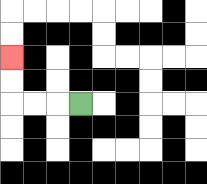{'start': '[3, 4]', 'end': '[0, 2]', 'path_directions': 'L,L,L,U,U', 'path_coordinates': '[[3, 4], [2, 4], [1, 4], [0, 4], [0, 3], [0, 2]]'}